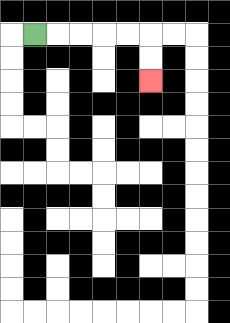{'start': '[1, 1]', 'end': '[6, 3]', 'path_directions': 'R,R,R,R,R,D,D', 'path_coordinates': '[[1, 1], [2, 1], [3, 1], [4, 1], [5, 1], [6, 1], [6, 2], [6, 3]]'}